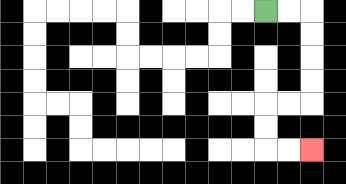{'start': '[11, 0]', 'end': '[13, 6]', 'path_directions': 'R,R,D,D,D,D,L,L,D,D,R,R', 'path_coordinates': '[[11, 0], [12, 0], [13, 0], [13, 1], [13, 2], [13, 3], [13, 4], [12, 4], [11, 4], [11, 5], [11, 6], [12, 6], [13, 6]]'}